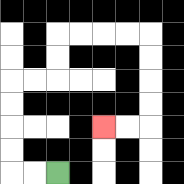{'start': '[2, 7]', 'end': '[4, 5]', 'path_directions': 'L,L,U,U,U,U,R,R,U,U,R,R,R,R,D,D,D,D,L,L', 'path_coordinates': '[[2, 7], [1, 7], [0, 7], [0, 6], [0, 5], [0, 4], [0, 3], [1, 3], [2, 3], [2, 2], [2, 1], [3, 1], [4, 1], [5, 1], [6, 1], [6, 2], [6, 3], [6, 4], [6, 5], [5, 5], [4, 5]]'}